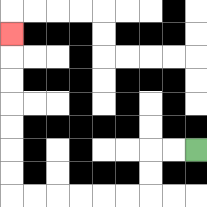{'start': '[8, 6]', 'end': '[0, 1]', 'path_directions': 'L,L,D,D,L,L,L,L,L,L,U,U,U,U,U,U,U', 'path_coordinates': '[[8, 6], [7, 6], [6, 6], [6, 7], [6, 8], [5, 8], [4, 8], [3, 8], [2, 8], [1, 8], [0, 8], [0, 7], [0, 6], [0, 5], [0, 4], [0, 3], [0, 2], [0, 1]]'}